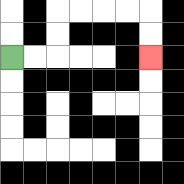{'start': '[0, 2]', 'end': '[6, 2]', 'path_directions': 'R,R,U,U,R,R,R,R,D,D', 'path_coordinates': '[[0, 2], [1, 2], [2, 2], [2, 1], [2, 0], [3, 0], [4, 0], [5, 0], [6, 0], [6, 1], [6, 2]]'}